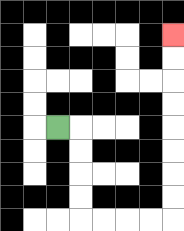{'start': '[2, 5]', 'end': '[7, 1]', 'path_directions': 'R,D,D,D,D,R,R,R,R,U,U,U,U,U,U,U,U', 'path_coordinates': '[[2, 5], [3, 5], [3, 6], [3, 7], [3, 8], [3, 9], [4, 9], [5, 9], [6, 9], [7, 9], [7, 8], [7, 7], [7, 6], [7, 5], [7, 4], [7, 3], [7, 2], [7, 1]]'}